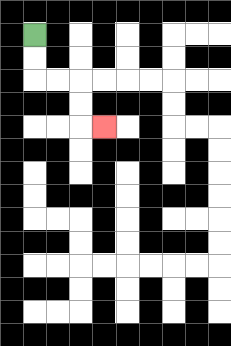{'start': '[1, 1]', 'end': '[4, 5]', 'path_directions': 'D,D,R,R,D,D,R', 'path_coordinates': '[[1, 1], [1, 2], [1, 3], [2, 3], [3, 3], [3, 4], [3, 5], [4, 5]]'}